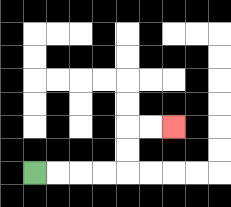{'start': '[1, 7]', 'end': '[7, 5]', 'path_directions': 'R,R,R,R,U,U,R,R', 'path_coordinates': '[[1, 7], [2, 7], [3, 7], [4, 7], [5, 7], [5, 6], [5, 5], [6, 5], [7, 5]]'}